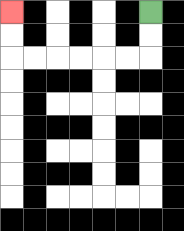{'start': '[6, 0]', 'end': '[0, 0]', 'path_directions': 'D,D,L,L,L,L,L,L,U,U', 'path_coordinates': '[[6, 0], [6, 1], [6, 2], [5, 2], [4, 2], [3, 2], [2, 2], [1, 2], [0, 2], [0, 1], [0, 0]]'}